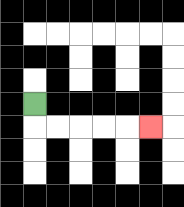{'start': '[1, 4]', 'end': '[6, 5]', 'path_directions': 'D,R,R,R,R,R', 'path_coordinates': '[[1, 4], [1, 5], [2, 5], [3, 5], [4, 5], [5, 5], [6, 5]]'}